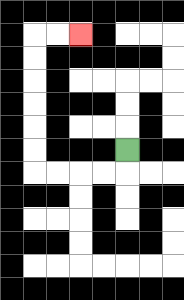{'start': '[5, 6]', 'end': '[3, 1]', 'path_directions': 'D,L,L,L,L,U,U,U,U,U,U,R,R', 'path_coordinates': '[[5, 6], [5, 7], [4, 7], [3, 7], [2, 7], [1, 7], [1, 6], [1, 5], [1, 4], [1, 3], [1, 2], [1, 1], [2, 1], [3, 1]]'}